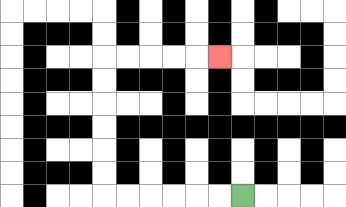{'start': '[10, 8]', 'end': '[9, 2]', 'path_directions': 'L,L,L,L,L,L,U,U,U,U,U,U,R,R,R,R,R', 'path_coordinates': '[[10, 8], [9, 8], [8, 8], [7, 8], [6, 8], [5, 8], [4, 8], [4, 7], [4, 6], [4, 5], [4, 4], [4, 3], [4, 2], [5, 2], [6, 2], [7, 2], [8, 2], [9, 2]]'}